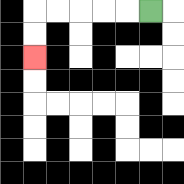{'start': '[6, 0]', 'end': '[1, 2]', 'path_directions': 'L,L,L,L,L,D,D', 'path_coordinates': '[[6, 0], [5, 0], [4, 0], [3, 0], [2, 0], [1, 0], [1, 1], [1, 2]]'}